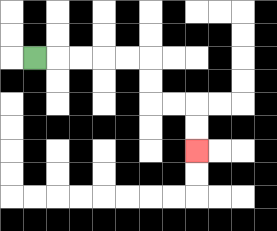{'start': '[1, 2]', 'end': '[8, 6]', 'path_directions': 'R,R,R,R,R,D,D,R,R,D,D', 'path_coordinates': '[[1, 2], [2, 2], [3, 2], [4, 2], [5, 2], [6, 2], [6, 3], [6, 4], [7, 4], [8, 4], [8, 5], [8, 6]]'}